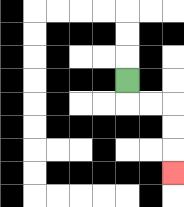{'start': '[5, 3]', 'end': '[7, 7]', 'path_directions': 'D,R,R,D,D,D', 'path_coordinates': '[[5, 3], [5, 4], [6, 4], [7, 4], [7, 5], [7, 6], [7, 7]]'}